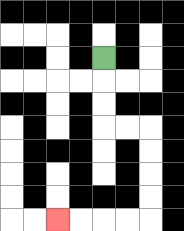{'start': '[4, 2]', 'end': '[2, 9]', 'path_directions': 'D,D,D,R,R,D,D,D,D,L,L,L,L', 'path_coordinates': '[[4, 2], [4, 3], [4, 4], [4, 5], [5, 5], [6, 5], [6, 6], [6, 7], [6, 8], [6, 9], [5, 9], [4, 9], [3, 9], [2, 9]]'}